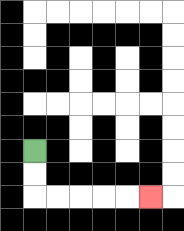{'start': '[1, 6]', 'end': '[6, 8]', 'path_directions': 'D,D,R,R,R,R,R', 'path_coordinates': '[[1, 6], [1, 7], [1, 8], [2, 8], [3, 8], [4, 8], [5, 8], [6, 8]]'}